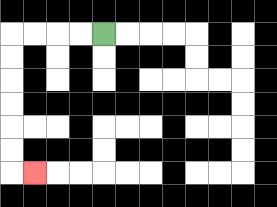{'start': '[4, 1]', 'end': '[1, 7]', 'path_directions': 'L,L,L,L,D,D,D,D,D,D,R', 'path_coordinates': '[[4, 1], [3, 1], [2, 1], [1, 1], [0, 1], [0, 2], [0, 3], [0, 4], [0, 5], [0, 6], [0, 7], [1, 7]]'}